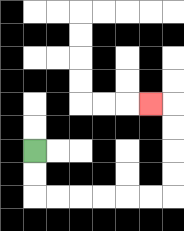{'start': '[1, 6]', 'end': '[6, 4]', 'path_directions': 'D,D,R,R,R,R,R,R,U,U,U,U,L', 'path_coordinates': '[[1, 6], [1, 7], [1, 8], [2, 8], [3, 8], [4, 8], [5, 8], [6, 8], [7, 8], [7, 7], [7, 6], [7, 5], [7, 4], [6, 4]]'}